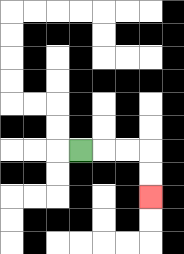{'start': '[3, 6]', 'end': '[6, 8]', 'path_directions': 'R,R,R,D,D', 'path_coordinates': '[[3, 6], [4, 6], [5, 6], [6, 6], [6, 7], [6, 8]]'}